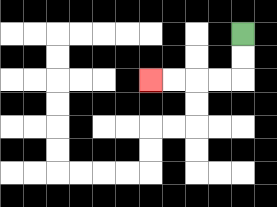{'start': '[10, 1]', 'end': '[6, 3]', 'path_directions': 'D,D,L,L,L,L', 'path_coordinates': '[[10, 1], [10, 2], [10, 3], [9, 3], [8, 3], [7, 3], [6, 3]]'}